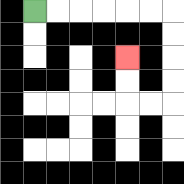{'start': '[1, 0]', 'end': '[5, 2]', 'path_directions': 'R,R,R,R,R,R,D,D,D,D,L,L,U,U', 'path_coordinates': '[[1, 0], [2, 0], [3, 0], [4, 0], [5, 0], [6, 0], [7, 0], [7, 1], [7, 2], [7, 3], [7, 4], [6, 4], [5, 4], [5, 3], [5, 2]]'}